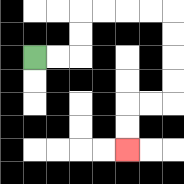{'start': '[1, 2]', 'end': '[5, 6]', 'path_directions': 'R,R,U,U,R,R,R,R,D,D,D,D,L,L,D,D', 'path_coordinates': '[[1, 2], [2, 2], [3, 2], [3, 1], [3, 0], [4, 0], [5, 0], [6, 0], [7, 0], [7, 1], [7, 2], [7, 3], [7, 4], [6, 4], [5, 4], [5, 5], [5, 6]]'}